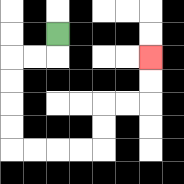{'start': '[2, 1]', 'end': '[6, 2]', 'path_directions': 'D,L,L,D,D,D,D,R,R,R,R,U,U,R,R,U,U', 'path_coordinates': '[[2, 1], [2, 2], [1, 2], [0, 2], [0, 3], [0, 4], [0, 5], [0, 6], [1, 6], [2, 6], [3, 6], [4, 6], [4, 5], [4, 4], [5, 4], [6, 4], [6, 3], [6, 2]]'}